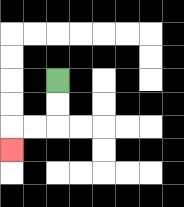{'start': '[2, 3]', 'end': '[0, 6]', 'path_directions': 'D,D,L,L,D', 'path_coordinates': '[[2, 3], [2, 4], [2, 5], [1, 5], [0, 5], [0, 6]]'}